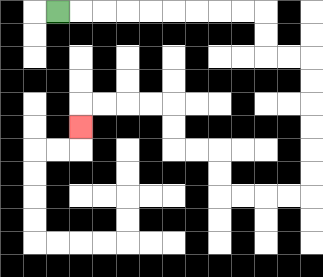{'start': '[2, 0]', 'end': '[3, 5]', 'path_directions': 'R,R,R,R,R,R,R,R,R,D,D,R,R,D,D,D,D,D,D,L,L,L,L,U,U,L,L,U,U,L,L,L,L,D', 'path_coordinates': '[[2, 0], [3, 0], [4, 0], [5, 0], [6, 0], [7, 0], [8, 0], [9, 0], [10, 0], [11, 0], [11, 1], [11, 2], [12, 2], [13, 2], [13, 3], [13, 4], [13, 5], [13, 6], [13, 7], [13, 8], [12, 8], [11, 8], [10, 8], [9, 8], [9, 7], [9, 6], [8, 6], [7, 6], [7, 5], [7, 4], [6, 4], [5, 4], [4, 4], [3, 4], [3, 5]]'}